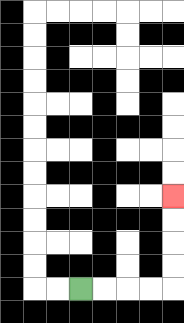{'start': '[3, 12]', 'end': '[7, 8]', 'path_directions': 'R,R,R,R,U,U,U,U', 'path_coordinates': '[[3, 12], [4, 12], [5, 12], [6, 12], [7, 12], [7, 11], [7, 10], [7, 9], [7, 8]]'}